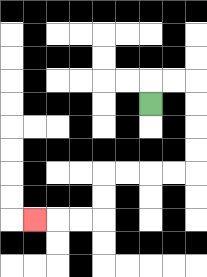{'start': '[6, 4]', 'end': '[1, 9]', 'path_directions': 'U,R,R,D,D,D,D,L,L,L,L,D,D,L,L,L', 'path_coordinates': '[[6, 4], [6, 3], [7, 3], [8, 3], [8, 4], [8, 5], [8, 6], [8, 7], [7, 7], [6, 7], [5, 7], [4, 7], [4, 8], [4, 9], [3, 9], [2, 9], [1, 9]]'}